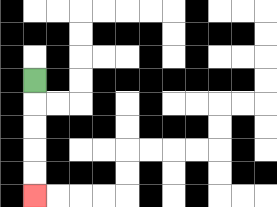{'start': '[1, 3]', 'end': '[1, 8]', 'path_directions': 'D,D,D,D,D', 'path_coordinates': '[[1, 3], [1, 4], [1, 5], [1, 6], [1, 7], [1, 8]]'}